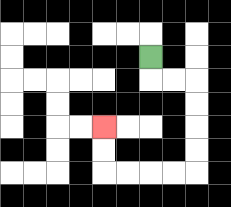{'start': '[6, 2]', 'end': '[4, 5]', 'path_directions': 'D,R,R,D,D,D,D,L,L,L,L,U,U', 'path_coordinates': '[[6, 2], [6, 3], [7, 3], [8, 3], [8, 4], [8, 5], [8, 6], [8, 7], [7, 7], [6, 7], [5, 7], [4, 7], [4, 6], [4, 5]]'}